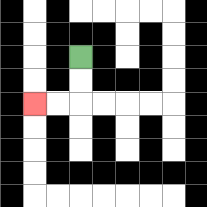{'start': '[3, 2]', 'end': '[1, 4]', 'path_directions': 'D,D,L,L', 'path_coordinates': '[[3, 2], [3, 3], [3, 4], [2, 4], [1, 4]]'}